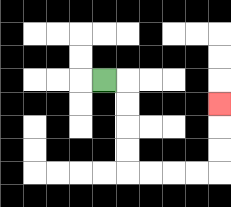{'start': '[4, 3]', 'end': '[9, 4]', 'path_directions': 'R,D,D,D,D,R,R,R,R,U,U,U', 'path_coordinates': '[[4, 3], [5, 3], [5, 4], [5, 5], [5, 6], [5, 7], [6, 7], [7, 7], [8, 7], [9, 7], [9, 6], [9, 5], [9, 4]]'}